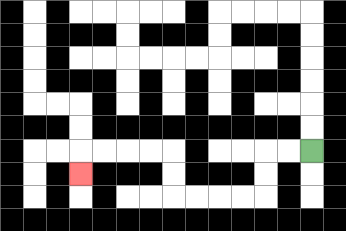{'start': '[13, 6]', 'end': '[3, 7]', 'path_directions': 'L,L,D,D,L,L,L,L,U,U,L,L,L,L,D', 'path_coordinates': '[[13, 6], [12, 6], [11, 6], [11, 7], [11, 8], [10, 8], [9, 8], [8, 8], [7, 8], [7, 7], [7, 6], [6, 6], [5, 6], [4, 6], [3, 6], [3, 7]]'}